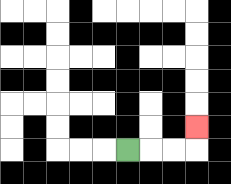{'start': '[5, 6]', 'end': '[8, 5]', 'path_directions': 'R,R,R,U', 'path_coordinates': '[[5, 6], [6, 6], [7, 6], [8, 6], [8, 5]]'}